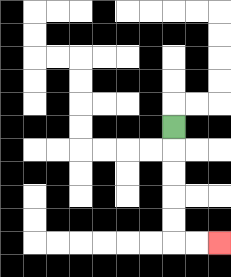{'start': '[7, 5]', 'end': '[9, 10]', 'path_directions': 'D,D,D,D,D,R,R', 'path_coordinates': '[[7, 5], [7, 6], [7, 7], [7, 8], [7, 9], [7, 10], [8, 10], [9, 10]]'}